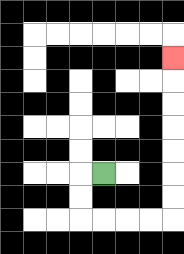{'start': '[4, 7]', 'end': '[7, 2]', 'path_directions': 'L,D,D,R,R,R,R,U,U,U,U,U,U,U', 'path_coordinates': '[[4, 7], [3, 7], [3, 8], [3, 9], [4, 9], [5, 9], [6, 9], [7, 9], [7, 8], [7, 7], [7, 6], [7, 5], [7, 4], [7, 3], [7, 2]]'}